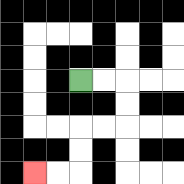{'start': '[3, 3]', 'end': '[1, 7]', 'path_directions': 'R,R,D,D,L,L,D,D,L,L', 'path_coordinates': '[[3, 3], [4, 3], [5, 3], [5, 4], [5, 5], [4, 5], [3, 5], [3, 6], [3, 7], [2, 7], [1, 7]]'}